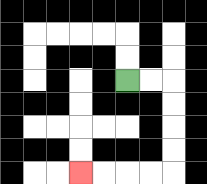{'start': '[5, 3]', 'end': '[3, 7]', 'path_directions': 'R,R,D,D,D,D,L,L,L,L', 'path_coordinates': '[[5, 3], [6, 3], [7, 3], [7, 4], [7, 5], [7, 6], [7, 7], [6, 7], [5, 7], [4, 7], [3, 7]]'}